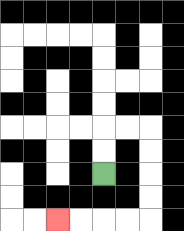{'start': '[4, 7]', 'end': '[2, 9]', 'path_directions': 'U,U,R,R,D,D,D,D,L,L,L,L', 'path_coordinates': '[[4, 7], [4, 6], [4, 5], [5, 5], [6, 5], [6, 6], [6, 7], [6, 8], [6, 9], [5, 9], [4, 9], [3, 9], [2, 9]]'}